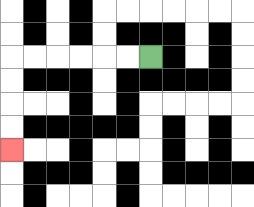{'start': '[6, 2]', 'end': '[0, 6]', 'path_directions': 'L,L,L,L,L,L,D,D,D,D', 'path_coordinates': '[[6, 2], [5, 2], [4, 2], [3, 2], [2, 2], [1, 2], [0, 2], [0, 3], [0, 4], [0, 5], [0, 6]]'}